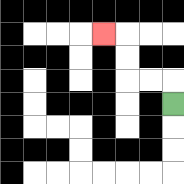{'start': '[7, 4]', 'end': '[4, 1]', 'path_directions': 'U,L,L,U,U,L', 'path_coordinates': '[[7, 4], [7, 3], [6, 3], [5, 3], [5, 2], [5, 1], [4, 1]]'}